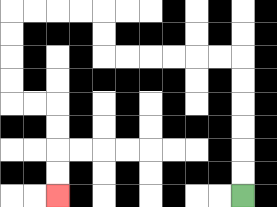{'start': '[10, 8]', 'end': '[2, 8]', 'path_directions': 'U,U,U,U,U,U,L,L,L,L,L,L,U,U,L,L,L,L,D,D,D,D,R,R,D,D,D,D', 'path_coordinates': '[[10, 8], [10, 7], [10, 6], [10, 5], [10, 4], [10, 3], [10, 2], [9, 2], [8, 2], [7, 2], [6, 2], [5, 2], [4, 2], [4, 1], [4, 0], [3, 0], [2, 0], [1, 0], [0, 0], [0, 1], [0, 2], [0, 3], [0, 4], [1, 4], [2, 4], [2, 5], [2, 6], [2, 7], [2, 8]]'}